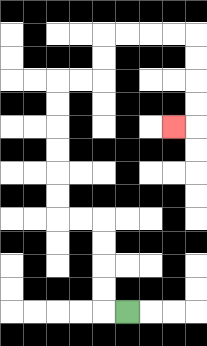{'start': '[5, 13]', 'end': '[7, 5]', 'path_directions': 'L,U,U,U,U,L,L,U,U,U,U,U,U,R,R,U,U,R,R,R,R,D,D,D,D,L', 'path_coordinates': '[[5, 13], [4, 13], [4, 12], [4, 11], [4, 10], [4, 9], [3, 9], [2, 9], [2, 8], [2, 7], [2, 6], [2, 5], [2, 4], [2, 3], [3, 3], [4, 3], [4, 2], [4, 1], [5, 1], [6, 1], [7, 1], [8, 1], [8, 2], [8, 3], [8, 4], [8, 5], [7, 5]]'}